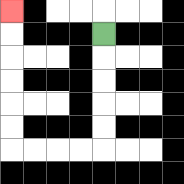{'start': '[4, 1]', 'end': '[0, 0]', 'path_directions': 'D,D,D,D,D,L,L,L,L,U,U,U,U,U,U', 'path_coordinates': '[[4, 1], [4, 2], [4, 3], [4, 4], [4, 5], [4, 6], [3, 6], [2, 6], [1, 6], [0, 6], [0, 5], [0, 4], [0, 3], [0, 2], [0, 1], [0, 0]]'}